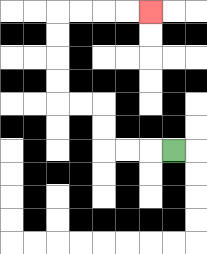{'start': '[7, 6]', 'end': '[6, 0]', 'path_directions': 'L,L,L,U,U,L,L,U,U,U,U,R,R,R,R', 'path_coordinates': '[[7, 6], [6, 6], [5, 6], [4, 6], [4, 5], [4, 4], [3, 4], [2, 4], [2, 3], [2, 2], [2, 1], [2, 0], [3, 0], [4, 0], [5, 0], [6, 0]]'}